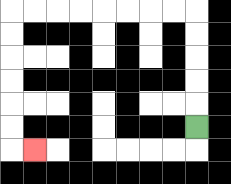{'start': '[8, 5]', 'end': '[1, 6]', 'path_directions': 'U,U,U,U,U,L,L,L,L,L,L,L,L,D,D,D,D,D,D,R', 'path_coordinates': '[[8, 5], [8, 4], [8, 3], [8, 2], [8, 1], [8, 0], [7, 0], [6, 0], [5, 0], [4, 0], [3, 0], [2, 0], [1, 0], [0, 0], [0, 1], [0, 2], [0, 3], [0, 4], [0, 5], [0, 6], [1, 6]]'}